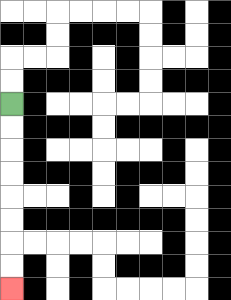{'start': '[0, 4]', 'end': '[0, 12]', 'path_directions': 'D,D,D,D,D,D,D,D', 'path_coordinates': '[[0, 4], [0, 5], [0, 6], [0, 7], [0, 8], [0, 9], [0, 10], [0, 11], [0, 12]]'}